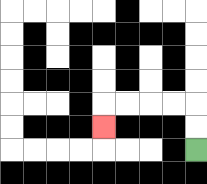{'start': '[8, 6]', 'end': '[4, 5]', 'path_directions': 'U,U,L,L,L,L,D', 'path_coordinates': '[[8, 6], [8, 5], [8, 4], [7, 4], [6, 4], [5, 4], [4, 4], [4, 5]]'}